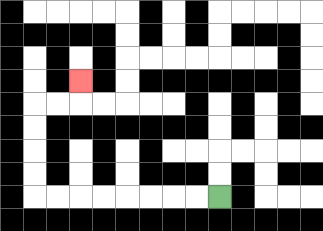{'start': '[9, 8]', 'end': '[3, 3]', 'path_directions': 'L,L,L,L,L,L,L,L,U,U,U,U,R,R,U', 'path_coordinates': '[[9, 8], [8, 8], [7, 8], [6, 8], [5, 8], [4, 8], [3, 8], [2, 8], [1, 8], [1, 7], [1, 6], [1, 5], [1, 4], [2, 4], [3, 4], [3, 3]]'}